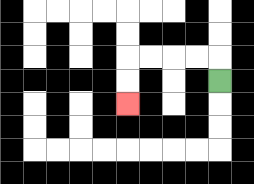{'start': '[9, 3]', 'end': '[5, 4]', 'path_directions': 'U,L,L,L,L,D,D', 'path_coordinates': '[[9, 3], [9, 2], [8, 2], [7, 2], [6, 2], [5, 2], [5, 3], [5, 4]]'}